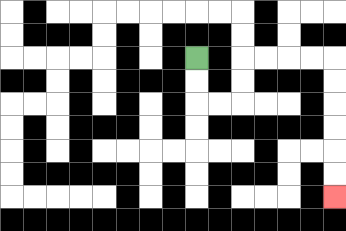{'start': '[8, 2]', 'end': '[14, 8]', 'path_directions': 'D,D,R,R,U,U,R,R,R,R,D,D,D,D,D,D', 'path_coordinates': '[[8, 2], [8, 3], [8, 4], [9, 4], [10, 4], [10, 3], [10, 2], [11, 2], [12, 2], [13, 2], [14, 2], [14, 3], [14, 4], [14, 5], [14, 6], [14, 7], [14, 8]]'}